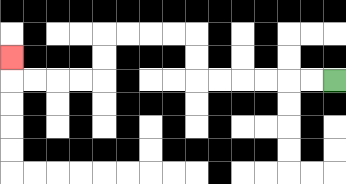{'start': '[14, 3]', 'end': '[0, 2]', 'path_directions': 'L,L,L,L,L,L,U,U,L,L,L,L,D,D,L,L,L,L,U', 'path_coordinates': '[[14, 3], [13, 3], [12, 3], [11, 3], [10, 3], [9, 3], [8, 3], [8, 2], [8, 1], [7, 1], [6, 1], [5, 1], [4, 1], [4, 2], [4, 3], [3, 3], [2, 3], [1, 3], [0, 3], [0, 2]]'}